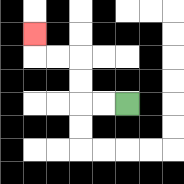{'start': '[5, 4]', 'end': '[1, 1]', 'path_directions': 'L,L,U,U,L,L,U', 'path_coordinates': '[[5, 4], [4, 4], [3, 4], [3, 3], [3, 2], [2, 2], [1, 2], [1, 1]]'}